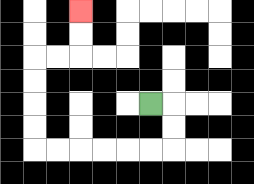{'start': '[6, 4]', 'end': '[3, 0]', 'path_directions': 'R,D,D,L,L,L,L,L,L,U,U,U,U,R,R,U,U', 'path_coordinates': '[[6, 4], [7, 4], [7, 5], [7, 6], [6, 6], [5, 6], [4, 6], [3, 6], [2, 6], [1, 6], [1, 5], [1, 4], [1, 3], [1, 2], [2, 2], [3, 2], [3, 1], [3, 0]]'}